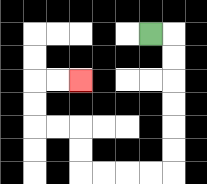{'start': '[6, 1]', 'end': '[3, 3]', 'path_directions': 'R,D,D,D,D,D,D,L,L,L,L,U,U,L,L,U,U,R,R', 'path_coordinates': '[[6, 1], [7, 1], [7, 2], [7, 3], [7, 4], [7, 5], [7, 6], [7, 7], [6, 7], [5, 7], [4, 7], [3, 7], [3, 6], [3, 5], [2, 5], [1, 5], [1, 4], [1, 3], [2, 3], [3, 3]]'}